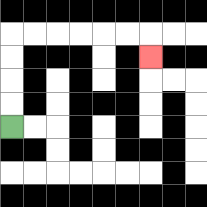{'start': '[0, 5]', 'end': '[6, 2]', 'path_directions': 'U,U,U,U,R,R,R,R,R,R,D', 'path_coordinates': '[[0, 5], [0, 4], [0, 3], [0, 2], [0, 1], [1, 1], [2, 1], [3, 1], [4, 1], [5, 1], [6, 1], [6, 2]]'}